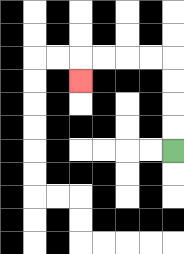{'start': '[7, 6]', 'end': '[3, 3]', 'path_directions': 'U,U,U,U,L,L,L,L,D', 'path_coordinates': '[[7, 6], [7, 5], [7, 4], [7, 3], [7, 2], [6, 2], [5, 2], [4, 2], [3, 2], [3, 3]]'}